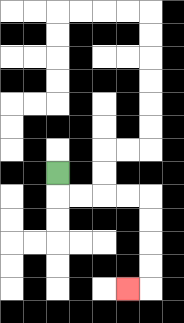{'start': '[2, 7]', 'end': '[5, 12]', 'path_directions': 'D,R,R,R,R,D,D,D,D,L', 'path_coordinates': '[[2, 7], [2, 8], [3, 8], [4, 8], [5, 8], [6, 8], [6, 9], [6, 10], [6, 11], [6, 12], [5, 12]]'}